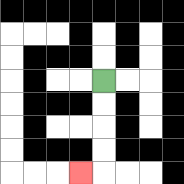{'start': '[4, 3]', 'end': '[3, 7]', 'path_directions': 'D,D,D,D,L', 'path_coordinates': '[[4, 3], [4, 4], [4, 5], [4, 6], [4, 7], [3, 7]]'}